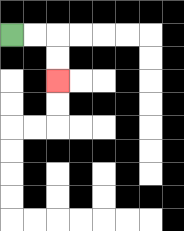{'start': '[0, 1]', 'end': '[2, 3]', 'path_directions': 'R,R,D,D', 'path_coordinates': '[[0, 1], [1, 1], [2, 1], [2, 2], [2, 3]]'}